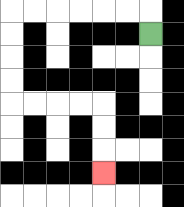{'start': '[6, 1]', 'end': '[4, 7]', 'path_directions': 'U,L,L,L,L,L,L,D,D,D,D,R,R,R,R,D,D,D', 'path_coordinates': '[[6, 1], [6, 0], [5, 0], [4, 0], [3, 0], [2, 0], [1, 0], [0, 0], [0, 1], [0, 2], [0, 3], [0, 4], [1, 4], [2, 4], [3, 4], [4, 4], [4, 5], [4, 6], [4, 7]]'}